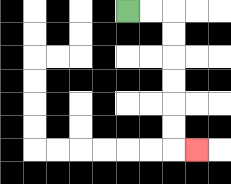{'start': '[5, 0]', 'end': '[8, 6]', 'path_directions': 'R,R,D,D,D,D,D,D,R', 'path_coordinates': '[[5, 0], [6, 0], [7, 0], [7, 1], [7, 2], [7, 3], [7, 4], [7, 5], [7, 6], [8, 6]]'}